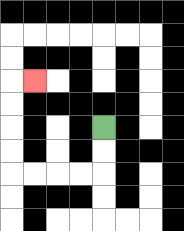{'start': '[4, 5]', 'end': '[1, 3]', 'path_directions': 'D,D,L,L,L,L,U,U,U,U,R', 'path_coordinates': '[[4, 5], [4, 6], [4, 7], [3, 7], [2, 7], [1, 7], [0, 7], [0, 6], [0, 5], [0, 4], [0, 3], [1, 3]]'}